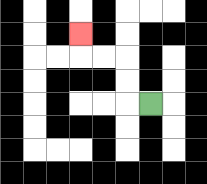{'start': '[6, 4]', 'end': '[3, 1]', 'path_directions': 'L,U,U,L,L,U', 'path_coordinates': '[[6, 4], [5, 4], [5, 3], [5, 2], [4, 2], [3, 2], [3, 1]]'}